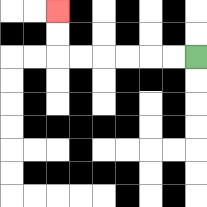{'start': '[8, 2]', 'end': '[2, 0]', 'path_directions': 'L,L,L,L,L,L,U,U', 'path_coordinates': '[[8, 2], [7, 2], [6, 2], [5, 2], [4, 2], [3, 2], [2, 2], [2, 1], [2, 0]]'}